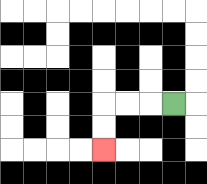{'start': '[7, 4]', 'end': '[4, 6]', 'path_directions': 'L,L,L,D,D', 'path_coordinates': '[[7, 4], [6, 4], [5, 4], [4, 4], [4, 5], [4, 6]]'}